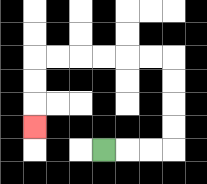{'start': '[4, 6]', 'end': '[1, 5]', 'path_directions': 'R,R,R,U,U,U,U,L,L,L,L,L,L,D,D,D', 'path_coordinates': '[[4, 6], [5, 6], [6, 6], [7, 6], [7, 5], [7, 4], [7, 3], [7, 2], [6, 2], [5, 2], [4, 2], [3, 2], [2, 2], [1, 2], [1, 3], [1, 4], [1, 5]]'}